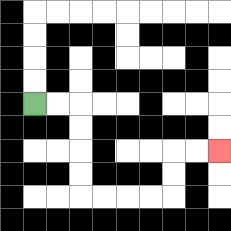{'start': '[1, 4]', 'end': '[9, 6]', 'path_directions': 'R,R,D,D,D,D,R,R,R,R,U,U,R,R', 'path_coordinates': '[[1, 4], [2, 4], [3, 4], [3, 5], [3, 6], [3, 7], [3, 8], [4, 8], [5, 8], [6, 8], [7, 8], [7, 7], [7, 6], [8, 6], [9, 6]]'}